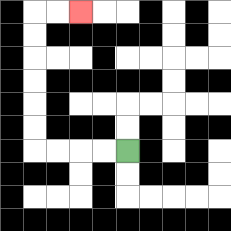{'start': '[5, 6]', 'end': '[3, 0]', 'path_directions': 'L,L,L,L,U,U,U,U,U,U,R,R', 'path_coordinates': '[[5, 6], [4, 6], [3, 6], [2, 6], [1, 6], [1, 5], [1, 4], [1, 3], [1, 2], [1, 1], [1, 0], [2, 0], [3, 0]]'}